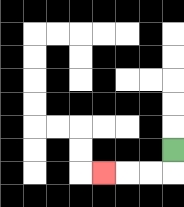{'start': '[7, 6]', 'end': '[4, 7]', 'path_directions': 'D,L,L,L', 'path_coordinates': '[[7, 6], [7, 7], [6, 7], [5, 7], [4, 7]]'}